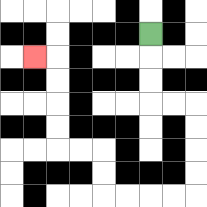{'start': '[6, 1]', 'end': '[1, 2]', 'path_directions': 'D,D,D,R,R,D,D,D,D,L,L,L,L,U,U,L,L,U,U,U,U,L', 'path_coordinates': '[[6, 1], [6, 2], [6, 3], [6, 4], [7, 4], [8, 4], [8, 5], [8, 6], [8, 7], [8, 8], [7, 8], [6, 8], [5, 8], [4, 8], [4, 7], [4, 6], [3, 6], [2, 6], [2, 5], [2, 4], [2, 3], [2, 2], [1, 2]]'}